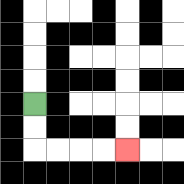{'start': '[1, 4]', 'end': '[5, 6]', 'path_directions': 'D,D,R,R,R,R', 'path_coordinates': '[[1, 4], [1, 5], [1, 6], [2, 6], [3, 6], [4, 6], [5, 6]]'}